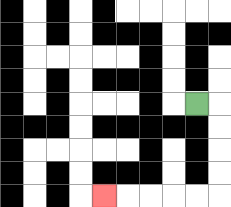{'start': '[8, 4]', 'end': '[4, 8]', 'path_directions': 'R,D,D,D,D,L,L,L,L,L', 'path_coordinates': '[[8, 4], [9, 4], [9, 5], [9, 6], [9, 7], [9, 8], [8, 8], [7, 8], [6, 8], [5, 8], [4, 8]]'}